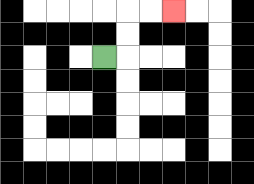{'start': '[4, 2]', 'end': '[7, 0]', 'path_directions': 'R,U,U,R,R', 'path_coordinates': '[[4, 2], [5, 2], [5, 1], [5, 0], [6, 0], [7, 0]]'}